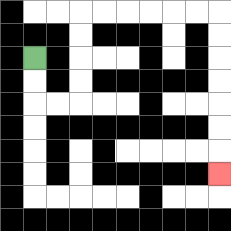{'start': '[1, 2]', 'end': '[9, 7]', 'path_directions': 'D,D,R,R,U,U,U,U,R,R,R,R,R,R,D,D,D,D,D,D,D', 'path_coordinates': '[[1, 2], [1, 3], [1, 4], [2, 4], [3, 4], [3, 3], [3, 2], [3, 1], [3, 0], [4, 0], [5, 0], [6, 0], [7, 0], [8, 0], [9, 0], [9, 1], [9, 2], [9, 3], [9, 4], [9, 5], [9, 6], [9, 7]]'}